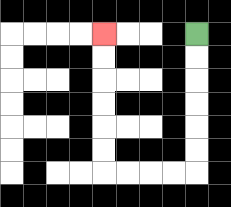{'start': '[8, 1]', 'end': '[4, 1]', 'path_directions': 'D,D,D,D,D,D,L,L,L,L,U,U,U,U,U,U', 'path_coordinates': '[[8, 1], [8, 2], [8, 3], [8, 4], [8, 5], [8, 6], [8, 7], [7, 7], [6, 7], [5, 7], [4, 7], [4, 6], [4, 5], [4, 4], [4, 3], [4, 2], [4, 1]]'}